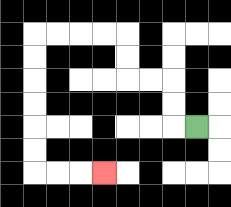{'start': '[8, 5]', 'end': '[4, 7]', 'path_directions': 'L,U,U,L,L,U,U,L,L,L,L,D,D,D,D,D,D,R,R,R', 'path_coordinates': '[[8, 5], [7, 5], [7, 4], [7, 3], [6, 3], [5, 3], [5, 2], [5, 1], [4, 1], [3, 1], [2, 1], [1, 1], [1, 2], [1, 3], [1, 4], [1, 5], [1, 6], [1, 7], [2, 7], [3, 7], [4, 7]]'}